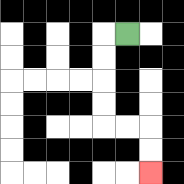{'start': '[5, 1]', 'end': '[6, 7]', 'path_directions': 'L,D,D,D,D,R,R,D,D', 'path_coordinates': '[[5, 1], [4, 1], [4, 2], [4, 3], [4, 4], [4, 5], [5, 5], [6, 5], [6, 6], [6, 7]]'}